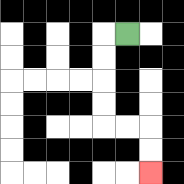{'start': '[5, 1]', 'end': '[6, 7]', 'path_directions': 'L,D,D,D,D,R,R,D,D', 'path_coordinates': '[[5, 1], [4, 1], [4, 2], [4, 3], [4, 4], [4, 5], [5, 5], [6, 5], [6, 6], [6, 7]]'}